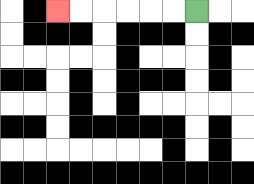{'start': '[8, 0]', 'end': '[2, 0]', 'path_directions': 'L,L,L,L,L,L', 'path_coordinates': '[[8, 0], [7, 0], [6, 0], [5, 0], [4, 0], [3, 0], [2, 0]]'}